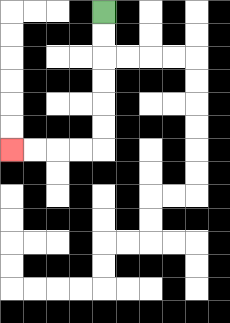{'start': '[4, 0]', 'end': '[0, 6]', 'path_directions': 'D,D,D,D,D,D,L,L,L,L', 'path_coordinates': '[[4, 0], [4, 1], [4, 2], [4, 3], [4, 4], [4, 5], [4, 6], [3, 6], [2, 6], [1, 6], [0, 6]]'}